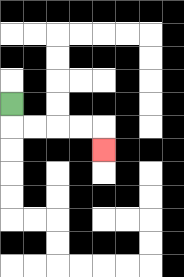{'start': '[0, 4]', 'end': '[4, 6]', 'path_directions': 'D,R,R,R,R,D', 'path_coordinates': '[[0, 4], [0, 5], [1, 5], [2, 5], [3, 5], [4, 5], [4, 6]]'}